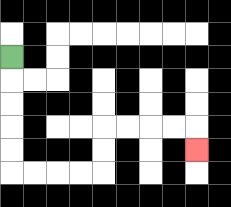{'start': '[0, 2]', 'end': '[8, 6]', 'path_directions': 'D,D,D,D,D,R,R,R,R,U,U,R,R,R,R,D', 'path_coordinates': '[[0, 2], [0, 3], [0, 4], [0, 5], [0, 6], [0, 7], [1, 7], [2, 7], [3, 7], [4, 7], [4, 6], [4, 5], [5, 5], [6, 5], [7, 5], [8, 5], [8, 6]]'}